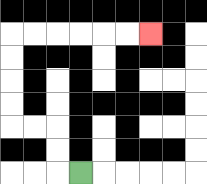{'start': '[3, 7]', 'end': '[6, 1]', 'path_directions': 'L,U,U,L,L,U,U,U,U,R,R,R,R,R,R', 'path_coordinates': '[[3, 7], [2, 7], [2, 6], [2, 5], [1, 5], [0, 5], [0, 4], [0, 3], [0, 2], [0, 1], [1, 1], [2, 1], [3, 1], [4, 1], [5, 1], [6, 1]]'}